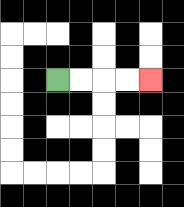{'start': '[2, 3]', 'end': '[6, 3]', 'path_directions': 'R,R,R,R', 'path_coordinates': '[[2, 3], [3, 3], [4, 3], [5, 3], [6, 3]]'}